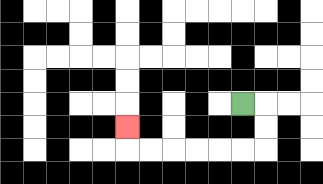{'start': '[10, 4]', 'end': '[5, 5]', 'path_directions': 'R,D,D,L,L,L,L,L,L,U', 'path_coordinates': '[[10, 4], [11, 4], [11, 5], [11, 6], [10, 6], [9, 6], [8, 6], [7, 6], [6, 6], [5, 6], [5, 5]]'}